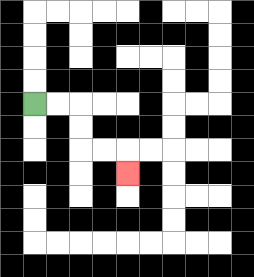{'start': '[1, 4]', 'end': '[5, 7]', 'path_directions': 'R,R,D,D,R,R,D', 'path_coordinates': '[[1, 4], [2, 4], [3, 4], [3, 5], [3, 6], [4, 6], [5, 6], [5, 7]]'}